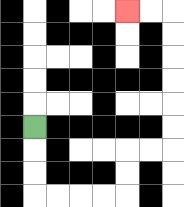{'start': '[1, 5]', 'end': '[5, 0]', 'path_directions': 'D,D,D,R,R,R,R,U,U,R,R,U,U,U,U,U,U,L,L', 'path_coordinates': '[[1, 5], [1, 6], [1, 7], [1, 8], [2, 8], [3, 8], [4, 8], [5, 8], [5, 7], [5, 6], [6, 6], [7, 6], [7, 5], [7, 4], [7, 3], [7, 2], [7, 1], [7, 0], [6, 0], [5, 0]]'}